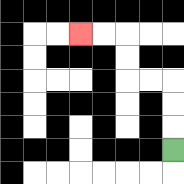{'start': '[7, 6]', 'end': '[3, 1]', 'path_directions': 'U,U,U,L,L,U,U,L,L', 'path_coordinates': '[[7, 6], [7, 5], [7, 4], [7, 3], [6, 3], [5, 3], [5, 2], [5, 1], [4, 1], [3, 1]]'}